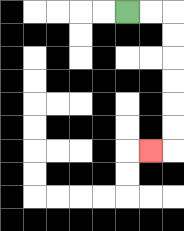{'start': '[5, 0]', 'end': '[6, 6]', 'path_directions': 'R,R,D,D,D,D,D,D,L', 'path_coordinates': '[[5, 0], [6, 0], [7, 0], [7, 1], [7, 2], [7, 3], [7, 4], [7, 5], [7, 6], [6, 6]]'}